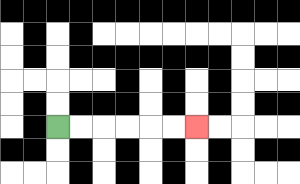{'start': '[2, 5]', 'end': '[8, 5]', 'path_directions': 'R,R,R,R,R,R', 'path_coordinates': '[[2, 5], [3, 5], [4, 5], [5, 5], [6, 5], [7, 5], [8, 5]]'}